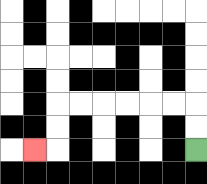{'start': '[8, 6]', 'end': '[1, 6]', 'path_directions': 'U,U,L,L,L,L,L,L,D,D,L', 'path_coordinates': '[[8, 6], [8, 5], [8, 4], [7, 4], [6, 4], [5, 4], [4, 4], [3, 4], [2, 4], [2, 5], [2, 6], [1, 6]]'}